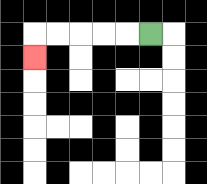{'start': '[6, 1]', 'end': '[1, 2]', 'path_directions': 'L,L,L,L,L,D', 'path_coordinates': '[[6, 1], [5, 1], [4, 1], [3, 1], [2, 1], [1, 1], [1, 2]]'}